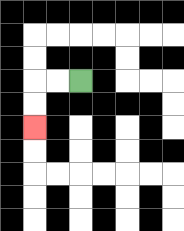{'start': '[3, 3]', 'end': '[1, 5]', 'path_directions': 'L,L,D,D', 'path_coordinates': '[[3, 3], [2, 3], [1, 3], [1, 4], [1, 5]]'}